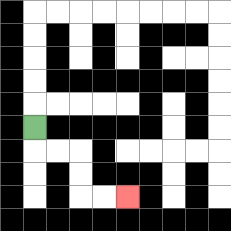{'start': '[1, 5]', 'end': '[5, 8]', 'path_directions': 'D,R,R,D,D,R,R', 'path_coordinates': '[[1, 5], [1, 6], [2, 6], [3, 6], [3, 7], [3, 8], [4, 8], [5, 8]]'}